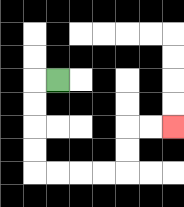{'start': '[2, 3]', 'end': '[7, 5]', 'path_directions': 'L,D,D,D,D,R,R,R,R,U,U,R,R', 'path_coordinates': '[[2, 3], [1, 3], [1, 4], [1, 5], [1, 6], [1, 7], [2, 7], [3, 7], [4, 7], [5, 7], [5, 6], [5, 5], [6, 5], [7, 5]]'}